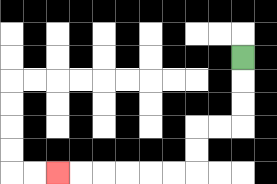{'start': '[10, 2]', 'end': '[2, 7]', 'path_directions': 'D,D,D,L,L,D,D,L,L,L,L,L,L', 'path_coordinates': '[[10, 2], [10, 3], [10, 4], [10, 5], [9, 5], [8, 5], [8, 6], [8, 7], [7, 7], [6, 7], [5, 7], [4, 7], [3, 7], [2, 7]]'}